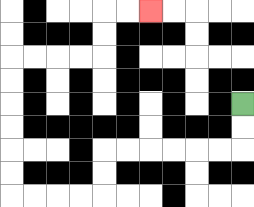{'start': '[10, 4]', 'end': '[6, 0]', 'path_directions': 'D,D,L,L,L,L,L,L,D,D,L,L,L,L,U,U,U,U,U,U,R,R,R,R,U,U,R,R', 'path_coordinates': '[[10, 4], [10, 5], [10, 6], [9, 6], [8, 6], [7, 6], [6, 6], [5, 6], [4, 6], [4, 7], [4, 8], [3, 8], [2, 8], [1, 8], [0, 8], [0, 7], [0, 6], [0, 5], [0, 4], [0, 3], [0, 2], [1, 2], [2, 2], [3, 2], [4, 2], [4, 1], [4, 0], [5, 0], [6, 0]]'}